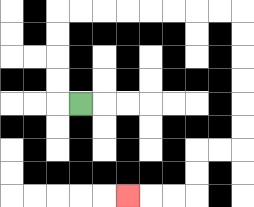{'start': '[3, 4]', 'end': '[5, 8]', 'path_directions': 'L,U,U,U,U,R,R,R,R,R,R,R,R,D,D,D,D,D,D,L,L,D,D,L,L,L', 'path_coordinates': '[[3, 4], [2, 4], [2, 3], [2, 2], [2, 1], [2, 0], [3, 0], [4, 0], [5, 0], [6, 0], [7, 0], [8, 0], [9, 0], [10, 0], [10, 1], [10, 2], [10, 3], [10, 4], [10, 5], [10, 6], [9, 6], [8, 6], [8, 7], [8, 8], [7, 8], [6, 8], [5, 8]]'}